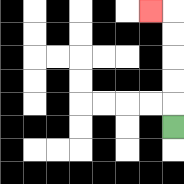{'start': '[7, 5]', 'end': '[6, 0]', 'path_directions': 'U,U,U,U,U,L', 'path_coordinates': '[[7, 5], [7, 4], [7, 3], [7, 2], [7, 1], [7, 0], [6, 0]]'}